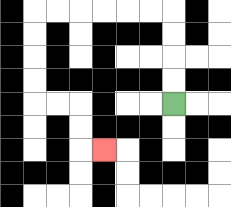{'start': '[7, 4]', 'end': '[4, 6]', 'path_directions': 'U,U,U,U,L,L,L,L,L,L,D,D,D,D,R,R,D,D,R', 'path_coordinates': '[[7, 4], [7, 3], [7, 2], [7, 1], [7, 0], [6, 0], [5, 0], [4, 0], [3, 0], [2, 0], [1, 0], [1, 1], [1, 2], [1, 3], [1, 4], [2, 4], [3, 4], [3, 5], [3, 6], [4, 6]]'}